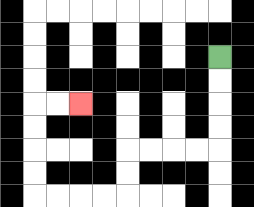{'start': '[9, 2]', 'end': '[3, 4]', 'path_directions': 'D,D,D,D,L,L,L,L,D,D,L,L,L,L,U,U,U,U,R,R', 'path_coordinates': '[[9, 2], [9, 3], [9, 4], [9, 5], [9, 6], [8, 6], [7, 6], [6, 6], [5, 6], [5, 7], [5, 8], [4, 8], [3, 8], [2, 8], [1, 8], [1, 7], [1, 6], [1, 5], [1, 4], [2, 4], [3, 4]]'}